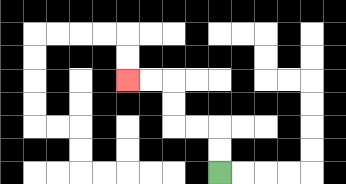{'start': '[9, 7]', 'end': '[5, 3]', 'path_directions': 'U,U,L,L,U,U,L,L', 'path_coordinates': '[[9, 7], [9, 6], [9, 5], [8, 5], [7, 5], [7, 4], [7, 3], [6, 3], [5, 3]]'}